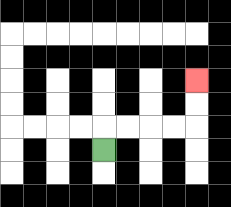{'start': '[4, 6]', 'end': '[8, 3]', 'path_directions': 'U,R,R,R,R,U,U', 'path_coordinates': '[[4, 6], [4, 5], [5, 5], [6, 5], [7, 5], [8, 5], [8, 4], [8, 3]]'}